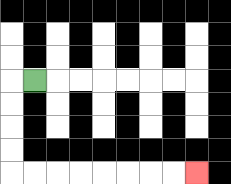{'start': '[1, 3]', 'end': '[8, 7]', 'path_directions': 'L,D,D,D,D,R,R,R,R,R,R,R,R', 'path_coordinates': '[[1, 3], [0, 3], [0, 4], [0, 5], [0, 6], [0, 7], [1, 7], [2, 7], [3, 7], [4, 7], [5, 7], [6, 7], [7, 7], [8, 7]]'}